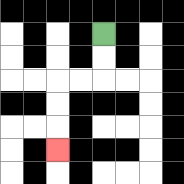{'start': '[4, 1]', 'end': '[2, 6]', 'path_directions': 'D,D,L,L,D,D,D', 'path_coordinates': '[[4, 1], [4, 2], [4, 3], [3, 3], [2, 3], [2, 4], [2, 5], [2, 6]]'}